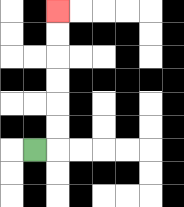{'start': '[1, 6]', 'end': '[2, 0]', 'path_directions': 'R,U,U,U,U,U,U', 'path_coordinates': '[[1, 6], [2, 6], [2, 5], [2, 4], [2, 3], [2, 2], [2, 1], [2, 0]]'}